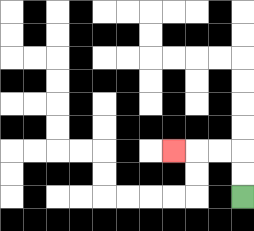{'start': '[10, 8]', 'end': '[7, 6]', 'path_directions': 'U,U,L,L,L', 'path_coordinates': '[[10, 8], [10, 7], [10, 6], [9, 6], [8, 6], [7, 6]]'}